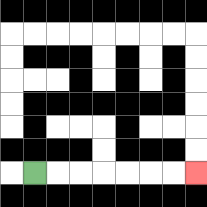{'start': '[1, 7]', 'end': '[8, 7]', 'path_directions': 'R,R,R,R,R,R,R', 'path_coordinates': '[[1, 7], [2, 7], [3, 7], [4, 7], [5, 7], [6, 7], [7, 7], [8, 7]]'}